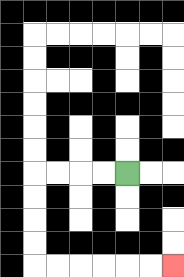{'start': '[5, 7]', 'end': '[7, 11]', 'path_directions': 'L,L,L,L,D,D,D,D,R,R,R,R,R,R', 'path_coordinates': '[[5, 7], [4, 7], [3, 7], [2, 7], [1, 7], [1, 8], [1, 9], [1, 10], [1, 11], [2, 11], [3, 11], [4, 11], [5, 11], [6, 11], [7, 11]]'}